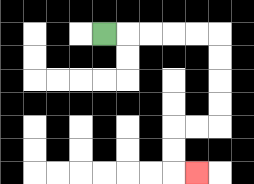{'start': '[4, 1]', 'end': '[8, 7]', 'path_directions': 'R,R,R,R,R,D,D,D,D,L,L,D,D,R', 'path_coordinates': '[[4, 1], [5, 1], [6, 1], [7, 1], [8, 1], [9, 1], [9, 2], [9, 3], [9, 4], [9, 5], [8, 5], [7, 5], [7, 6], [7, 7], [8, 7]]'}